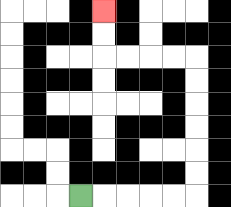{'start': '[3, 8]', 'end': '[4, 0]', 'path_directions': 'R,R,R,R,R,U,U,U,U,U,U,L,L,L,L,U,U', 'path_coordinates': '[[3, 8], [4, 8], [5, 8], [6, 8], [7, 8], [8, 8], [8, 7], [8, 6], [8, 5], [8, 4], [8, 3], [8, 2], [7, 2], [6, 2], [5, 2], [4, 2], [4, 1], [4, 0]]'}